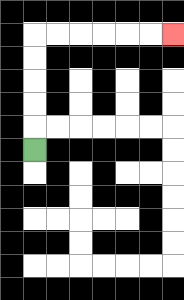{'start': '[1, 6]', 'end': '[7, 1]', 'path_directions': 'U,U,U,U,U,R,R,R,R,R,R', 'path_coordinates': '[[1, 6], [1, 5], [1, 4], [1, 3], [1, 2], [1, 1], [2, 1], [3, 1], [4, 1], [5, 1], [6, 1], [7, 1]]'}